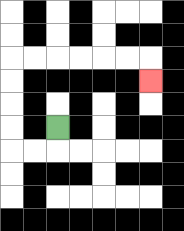{'start': '[2, 5]', 'end': '[6, 3]', 'path_directions': 'D,L,L,U,U,U,U,R,R,R,R,R,R,D', 'path_coordinates': '[[2, 5], [2, 6], [1, 6], [0, 6], [0, 5], [0, 4], [0, 3], [0, 2], [1, 2], [2, 2], [3, 2], [4, 2], [5, 2], [6, 2], [6, 3]]'}